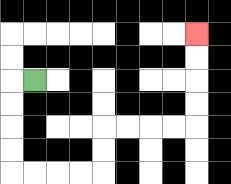{'start': '[1, 3]', 'end': '[8, 1]', 'path_directions': 'L,D,D,D,D,R,R,R,R,U,U,R,R,R,R,U,U,U,U', 'path_coordinates': '[[1, 3], [0, 3], [0, 4], [0, 5], [0, 6], [0, 7], [1, 7], [2, 7], [3, 7], [4, 7], [4, 6], [4, 5], [5, 5], [6, 5], [7, 5], [8, 5], [8, 4], [8, 3], [8, 2], [8, 1]]'}